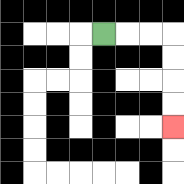{'start': '[4, 1]', 'end': '[7, 5]', 'path_directions': 'R,R,R,D,D,D,D', 'path_coordinates': '[[4, 1], [5, 1], [6, 1], [7, 1], [7, 2], [7, 3], [7, 4], [7, 5]]'}